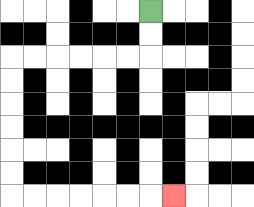{'start': '[6, 0]', 'end': '[7, 8]', 'path_directions': 'D,D,L,L,L,L,L,L,D,D,D,D,D,D,R,R,R,R,R,R,R', 'path_coordinates': '[[6, 0], [6, 1], [6, 2], [5, 2], [4, 2], [3, 2], [2, 2], [1, 2], [0, 2], [0, 3], [0, 4], [0, 5], [0, 6], [0, 7], [0, 8], [1, 8], [2, 8], [3, 8], [4, 8], [5, 8], [6, 8], [7, 8]]'}